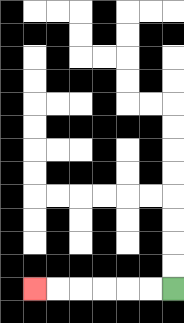{'start': '[7, 12]', 'end': '[1, 12]', 'path_directions': 'L,L,L,L,L,L', 'path_coordinates': '[[7, 12], [6, 12], [5, 12], [4, 12], [3, 12], [2, 12], [1, 12]]'}